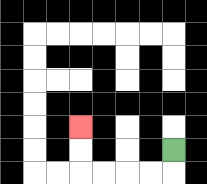{'start': '[7, 6]', 'end': '[3, 5]', 'path_directions': 'D,L,L,L,L,U,U', 'path_coordinates': '[[7, 6], [7, 7], [6, 7], [5, 7], [4, 7], [3, 7], [3, 6], [3, 5]]'}